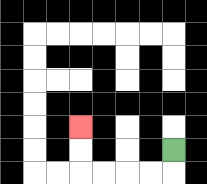{'start': '[7, 6]', 'end': '[3, 5]', 'path_directions': 'D,L,L,L,L,U,U', 'path_coordinates': '[[7, 6], [7, 7], [6, 7], [5, 7], [4, 7], [3, 7], [3, 6], [3, 5]]'}